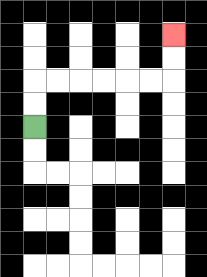{'start': '[1, 5]', 'end': '[7, 1]', 'path_directions': 'U,U,R,R,R,R,R,R,U,U', 'path_coordinates': '[[1, 5], [1, 4], [1, 3], [2, 3], [3, 3], [4, 3], [5, 3], [6, 3], [7, 3], [7, 2], [7, 1]]'}